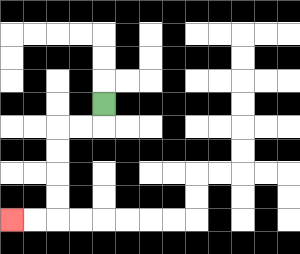{'start': '[4, 4]', 'end': '[0, 9]', 'path_directions': 'D,L,L,D,D,D,D,L,L', 'path_coordinates': '[[4, 4], [4, 5], [3, 5], [2, 5], [2, 6], [2, 7], [2, 8], [2, 9], [1, 9], [0, 9]]'}